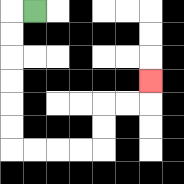{'start': '[1, 0]', 'end': '[6, 3]', 'path_directions': 'L,D,D,D,D,D,D,R,R,R,R,U,U,R,R,U', 'path_coordinates': '[[1, 0], [0, 0], [0, 1], [0, 2], [0, 3], [0, 4], [0, 5], [0, 6], [1, 6], [2, 6], [3, 6], [4, 6], [4, 5], [4, 4], [5, 4], [6, 4], [6, 3]]'}